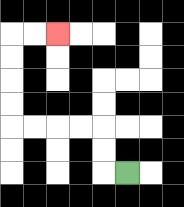{'start': '[5, 7]', 'end': '[2, 1]', 'path_directions': 'L,U,U,L,L,L,L,U,U,U,U,R,R', 'path_coordinates': '[[5, 7], [4, 7], [4, 6], [4, 5], [3, 5], [2, 5], [1, 5], [0, 5], [0, 4], [0, 3], [0, 2], [0, 1], [1, 1], [2, 1]]'}